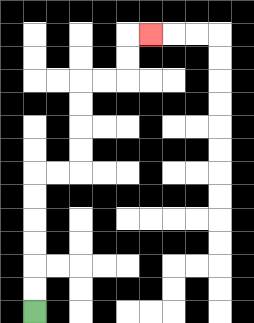{'start': '[1, 13]', 'end': '[6, 1]', 'path_directions': 'U,U,U,U,U,U,R,R,U,U,U,U,R,R,U,U,R', 'path_coordinates': '[[1, 13], [1, 12], [1, 11], [1, 10], [1, 9], [1, 8], [1, 7], [2, 7], [3, 7], [3, 6], [3, 5], [3, 4], [3, 3], [4, 3], [5, 3], [5, 2], [5, 1], [6, 1]]'}